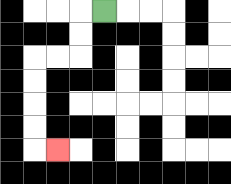{'start': '[4, 0]', 'end': '[2, 6]', 'path_directions': 'L,D,D,L,L,D,D,D,D,R', 'path_coordinates': '[[4, 0], [3, 0], [3, 1], [3, 2], [2, 2], [1, 2], [1, 3], [1, 4], [1, 5], [1, 6], [2, 6]]'}